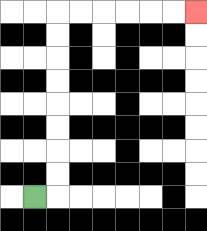{'start': '[1, 8]', 'end': '[8, 0]', 'path_directions': 'R,U,U,U,U,U,U,U,U,R,R,R,R,R,R', 'path_coordinates': '[[1, 8], [2, 8], [2, 7], [2, 6], [2, 5], [2, 4], [2, 3], [2, 2], [2, 1], [2, 0], [3, 0], [4, 0], [5, 0], [6, 0], [7, 0], [8, 0]]'}